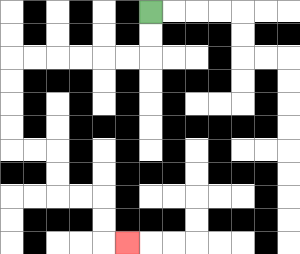{'start': '[6, 0]', 'end': '[5, 10]', 'path_directions': 'D,D,L,L,L,L,L,L,D,D,D,D,R,R,D,D,R,R,D,D,R', 'path_coordinates': '[[6, 0], [6, 1], [6, 2], [5, 2], [4, 2], [3, 2], [2, 2], [1, 2], [0, 2], [0, 3], [0, 4], [0, 5], [0, 6], [1, 6], [2, 6], [2, 7], [2, 8], [3, 8], [4, 8], [4, 9], [4, 10], [5, 10]]'}